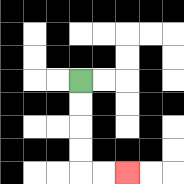{'start': '[3, 3]', 'end': '[5, 7]', 'path_directions': 'D,D,D,D,R,R', 'path_coordinates': '[[3, 3], [3, 4], [3, 5], [3, 6], [3, 7], [4, 7], [5, 7]]'}